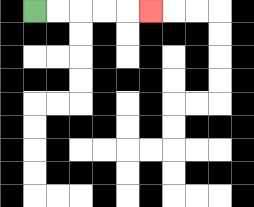{'start': '[1, 0]', 'end': '[6, 0]', 'path_directions': 'R,R,R,R,R', 'path_coordinates': '[[1, 0], [2, 0], [3, 0], [4, 0], [5, 0], [6, 0]]'}